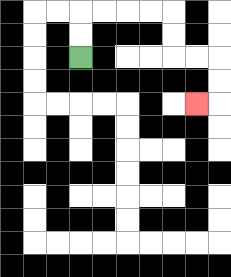{'start': '[3, 2]', 'end': '[8, 4]', 'path_directions': 'U,U,R,R,R,R,D,D,R,R,D,D,L', 'path_coordinates': '[[3, 2], [3, 1], [3, 0], [4, 0], [5, 0], [6, 0], [7, 0], [7, 1], [7, 2], [8, 2], [9, 2], [9, 3], [9, 4], [8, 4]]'}